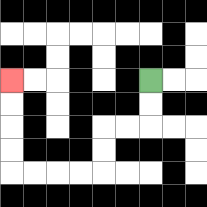{'start': '[6, 3]', 'end': '[0, 3]', 'path_directions': 'D,D,L,L,D,D,L,L,L,L,U,U,U,U', 'path_coordinates': '[[6, 3], [6, 4], [6, 5], [5, 5], [4, 5], [4, 6], [4, 7], [3, 7], [2, 7], [1, 7], [0, 7], [0, 6], [0, 5], [0, 4], [0, 3]]'}